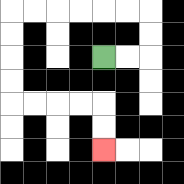{'start': '[4, 2]', 'end': '[4, 6]', 'path_directions': 'R,R,U,U,L,L,L,L,L,L,D,D,D,D,R,R,R,R,D,D', 'path_coordinates': '[[4, 2], [5, 2], [6, 2], [6, 1], [6, 0], [5, 0], [4, 0], [3, 0], [2, 0], [1, 0], [0, 0], [0, 1], [0, 2], [0, 3], [0, 4], [1, 4], [2, 4], [3, 4], [4, 4], [4, 5], [4, 6]]'}